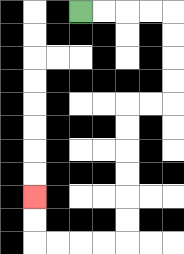{'start': '[3, 0]', 'end': '[1, 8]', 'path_directions': 'R,R,R,R,D,D,D,D,L,L,D,D,D,D,D,D,L,L,L,L,U,U', 'path_coordinates': '[[3, 0], [4, 0], [5, 0], [6, 0], [7, 0], [7, 1], [7, 2], [7, 3], [7, 4], [6, 4], [5, 4], [5, 5], [5, 6], [5, 7], [5, 8], [5, 9], [5, 10], [4, 10], [3, 10], [2, 10], [1, 10], [1, 9], [1, 8]]'}